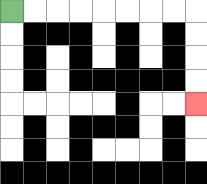{'start': '[0, 0]', 'end': '[8, 4]', 'path_directions': 'R,R,R,R,R,R,R,R,D,D,D,D', 'path_coordinates': '[[0, 0], [1, 0], [2, 0], [3, 0], [4, 0], [5, 0], [6, 0], [7, 0], [8, 0], [8, 1], [8, 2], [8, 3], [8, 4]]'}